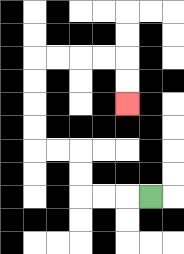{'start': '[6, 8]', 'end': '[5, 4]', 'path_directions': 'L,L,L,U,U,L,L,U,U,U,U,R,R,R,R,D,D', 'path_coordinates': '[[6, 8], [5, 8], [4, 8], [3, 8], [3, 7], [3, 6], [2, 6], [1, 6], [1, 5], [1, 4], [1, 3], [1, 2], [2, 2], [3, 2], [4, 2], [5, 2], [5, 3], [5, 4]]'}